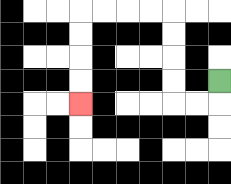{'start': '[9, 3]', 'end': '[3, 4]', 'path_directions': 'D,L,L,U,U,U,U,L,L,L,L,D,D,D,D', 'path_coordinates': '[[9, 3], [9, 4], [8, 4], [7, 4], [7, 3], [7, 2], [7, 1], [7, 0], [6, 0], [5, 0], [4, 0], [3, 0], [3, 1], [3, 2], [3, 3], [3, 4]]'}